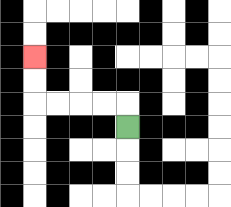{'start': '[5, 5]', 'end': '[1, 2]', 'path_directions': 'U,L,L,L,L,U,U', 'path_coordinates': '[[5, 5], [5, 4], [4, 4], [3, 4], [2, 4], [1, 4], [1, 3], [1, 2]]'}